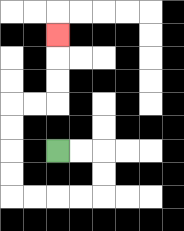{'start': '[2, 6]', 'end': '[2, 1]', 'path_directions': 'R,R,D,D,L,L,L,L,U,U,U,U,R,R,U,U,U', 'path_coordinates': '[[2, 6], [3, 6], [4, 6], [4, 7], [4, 8], [3, 8], [2, 8], [1, 8], [0, 8], [0, 7], [0, 6], [0, 5], [0, 4], [1, 4], [2, 4], [2, 3], [2, 2], [2, 1]]'}